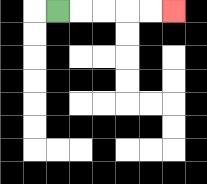{'start': '[2, 0]', 'end': '[7, 0]', 'path_directions': 'R,R,R,R,R', 'path_coordinates': '[[2, 0], [3, 0], [4, 0], [5, 0], [6, 0], [7, 0]]'}